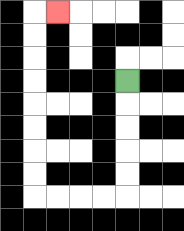{'start': '[5, 3]', 'end': '[2, 0]', 'path_directions': 'D,D,D,D,D,L,L,L,L,U,U,U,U,U,U,U,U,R', 'path_coordinates': '[[5, 3], [5, 4], [5, 5], [5, 6], [5, 7], [5, 8], [4, 8], [3, 8], [2, 8], [1, 8], [1, 7], [1, 6], [1, 5], [1, 4], [1, 3], [1, 2], [1, 1], [1, 0], [2, 0]]'}